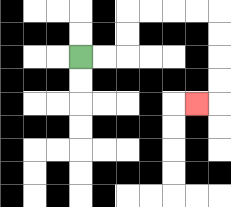{'start': '[3, 2]', 'end': '[8, 4]', 'path_directions': 'R,R,U,U,R,R,R,R,D,D,D,D,L', 'path_coordinates': '[[3, 2], [4, 2], [5, 2], [5, 1], [5, 0], [6, 0], [7, 0], [8, 0], [9, 0], [9, 1], [9, 2], [9, 3], [9, 4], [8, 4]]'}